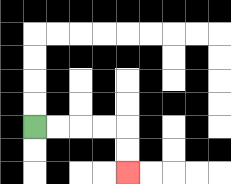{'start': '[1, 5]', 'end': '[5, 7]', 'path_directions': 'R,R,R,R,D,D', 'path_coordinates': '[[1, 5], [2, 5], [3, 5], [4, 5], [5, 5], [5, 6], [5, 7]]'}